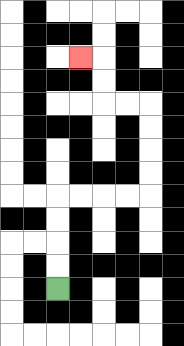{'start': '[2, 12]', 'end': '[3, 2]', 'path_directions': 'U,U,U,U,R,R,R,R,U,U,U,U,L,L,U,U,L', 'path_coordinates': '[[2, 12], [2, 11], [2, 10], [2, 9], [2, 8], [3, 8], [4, 8], [5, 8], [6, 8], [6, 7], [6, 6], [6, 5], [6, 4], [5, 4], [4, 4], [4, 3], [4, 2], [3, 2]]'}